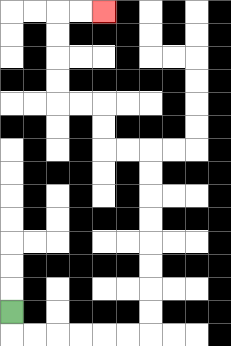{'start': '[0, 13]', 'end': '[4, 0]', 'path_directions': 'D,R,R,R,R,R,R,U,U,U,U,U,U,U,U,L,L,U,U,L,L,U,U,U,U,R,R', 'path_coordinates': '[[0, 13], [0, 14], [1, 14], [2, 14], [3, 14], [4, 14], [5, 14], [6, 14], [6, 13], [6, 12], [6, 11], [6, 10], [6, 9], [6, 8], [6, 7], [6, 6], [5, 6], [4, 6], [4, 5], [4, 4], [3, 4], [2, 4], [2, 3], [2, 2], [2, 1], [2, 0], [3, 0], [4, 0]]'}